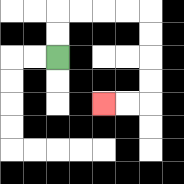{'start': '[2, 2]', 'end': '[4, 4]', 'path_directions': 'U,U,R,R,R,R,D,D,D,D,L,L', 'path_coordinates': '[[2, 2], [2, 1], [2, 0], [3, 0], [4, 0], [5, 0], [6, 0], [6, 1], [6, 2], [6, 3], [6, 4], [5, 4], [4, 4]]'}